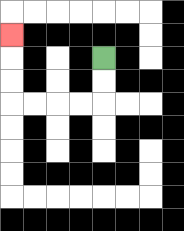{'start': '[4, 2]', 'end': '[0, 1]', 'path_directions': 'D,D,L,L,L,L,U,U,U', 'path_coordinates': '[[4, 2], [4, 3], [4, 4], [3, 4], [2, 4], [1, 4], [0, 4], [0, 3], [0, 2], [0, 1]]'}